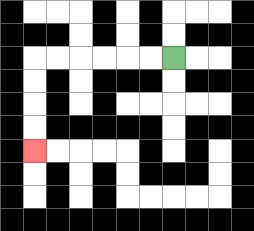{'start': '[7, 2]', 'end': '[1, 6]', 'path_directions': 'L,L,L,L,L,L,D,D,D,D', 'path_coordinates': '[[7, 2], [6, 2], [5, 2], [4, 2], [3, 2], [2, 2], [1, 2], [1, 3], [1, 4], [1, 5], [1, 6]]'}